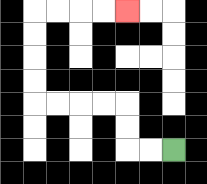{'start': '[7, 6]', 'end': '[5, 0]', 'path_directions': 'L,L,U,U,L,L,L,L,U,U,U,U,R,R,R,R', 'path_coordinates': '[[7, 6], [6, 6], [5, 6], [5, 5], [5, 4], [4, 4], [3, 4], [2, 4], [1, 4], [1, 3], [1, 2], [1, 1], [1, 0], [2, 0], [3, 0], [4, 0], [5, 0]]'}